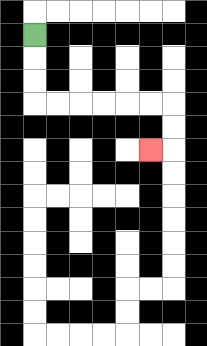{'start': '[1, 1]', 'end': '[6, 6]', 'path_directions': 'D,D,D,R,R,R,R,R,R,D,D,L', 'path_coordinates': '[[1, 1], [1, 2], [1, 3], [1, 4], [2, 4], [3, 4], [4, 4], [5, 4], [6, 4], [7, 4], [7, 5], [7, 6], [6, 6]]'}